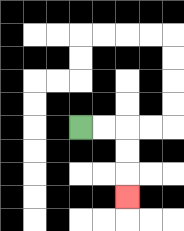{'start': '[3, 5]', 'end': '[5, 8]', 'path_directions': 'R,R,D,D,D', 'path_coordinates': '[[3, 5], [4, 5], [5, 5], [5, 6], [5, 7], [5, 8]]'}